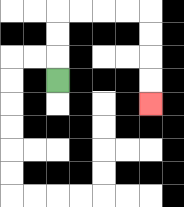{'start': '[2, 3]', 'end': '[6, 4]', 'path_directions': 'U,U,U,R,R,R,R,D,D,D,D', 'path_coordinates': '[[2, 3], [2, 2], [2, 1], [2, 0], [3, 0], [4, 0], [5, 0], [6, 0], [6, 1], [6, 2], [6, 3], [6, 4]]'}